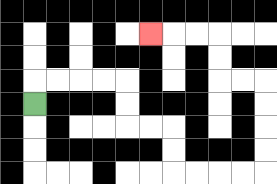{'start': '[1, 4]', 'end': '[6, 1]', 'path_directions': 'U,R,R,R,R,D,D,R,R,D,D,R,R,R,R,U,U,U,U,L,L,U,U,L,L,L', 'path_coordinates': '[[1, 4], [1, 3], [2, 3], [3, 3], [4, 3], [5, 3], [5, 4], [5, 5], [6, 5], [7, 5], [7, 6], [7, 7], [8, 7], [9, 7], [10, 7], [11, 7], [11, 6], [11, 5], [11, 4], [11, 3], [10, 3], [9, 3], [9, 2], [9, 1], [8, 1], [7, 1], [6, 1]]'}